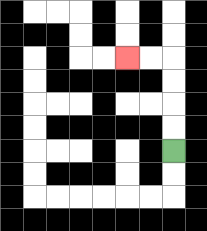{'start': '[7, 6]', 'end': '[5, 2]', 'path_directions': 'U,U,U,U,L,L', 'path_coordinates': '[[7, 6], [7, 5], [7, 4], [7, 3], [7, 2], [6, 2], [5, 2]]'}